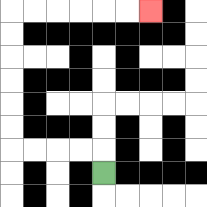{'start': '[4, 7]', 'end': '[6, 0]', 'path_directions': 'U,L,L,L,L,U,U,U,U,U,U,R,R,R,R,R,R', 'path_coordinates': '[[4, 7], [4, 6], [3, 6], [2, 6], [1, 6], [0, 6], [0, 5], [0, 4], [0, 3], [0, 2], [0, 1], [0, 0], [1, 0], [2, 0], [3, 0], [4, 0], [5, 0], [6, 0]]'}